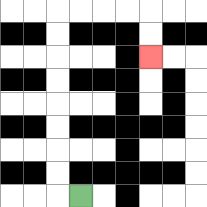{'start': '[3, 8]', 'end': '[6, 2]', 'path_directions': 'L,U,U,U,U,U,U,U,U,R,R,R,R,D,D', 'path_coordinates': '[[3, 8], [2, 8], [2, 7], [2, 6], [2, 5], [2, 4], [2, 3], [2, 2], [2, 1], [2, 0], [3, 0], [4, 0], [5, 0], [6, 0], [6, 1], [6, 2]]'}